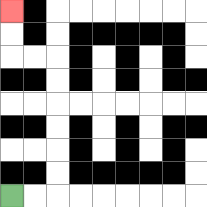{'start': '[0, 8]', 'end': '[0, 0]', 'path_directions': 'R,R,U,U,U,U,U,U,L,L,U,U', 'path_coordinates': '[[0, 8], [1, 8], [2, 8], [2, 7], [2, 6], [2, 5], [2, 4], [2, 3], [2, 2], [1, 2], [0, 2], [0, 1], [0, 0]]'}